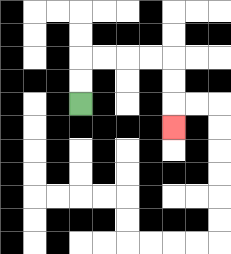{'start': '[3, 4]', 'end': '[7, 5]', 'path_directions': 'U,U,R,R,R,R,D,D,D', 'path_coordinates': '[[3, 4], [3, 3], [3, 2], [4, 2], [5, 2], [6, 2], [7, 2], [7, 3], [7, 4], [7, 5]]'}